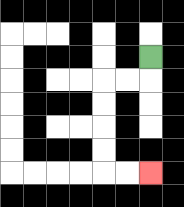{'start': '[6, 2]', 'end': '[6, 7]', 'path_directions': 'D,L,L,D,D,D,D,R,R', 'path_coordinates': '[[6, 2], [6, 3], [5, 3], [4, 3], [4, 4], [4, 5], [4, 6], [4, 7], [5, 7], [6, 7]]'}